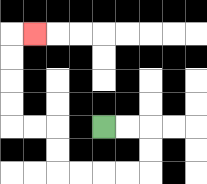{'start': '[4, 5]', 'end': '[1, 1]', 'path_directions': 'R,R,D,D,L,L,L,L,U,U,L,L,U,U,U,U,R', 'path_coordinates': '[[4, 5], [5, 5], [6, 5], [6, 6], [6, 7], [5, 7], [4, 7], [3, 7], [2, 7], [2, 6], [2, 5], [1, 5], [0, 5], [0, 4], [0, 3], [0, 2], [0, 1], [1, 1]]'}